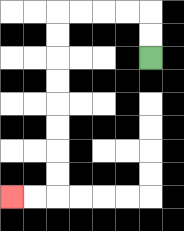{'start': '[6, 2]', 'end': '[0, 8]', 'path_directions': 'U,U,L,L,L,L,D,D,D,D,D,D,D,D,L,L', 'path_coordinates': '[[6, 2], [6, 1], [6, 0], [5, 0], [4, 0], [3, 0], [2, 0], [2, 1], [2, 2], [2, 3], [2, 4], [2, 5], [2, 6], [2, 7], [2, 8], [1, 8], [0, 8]]'}